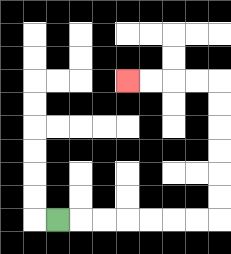{'start': '[2, 9]', 'end': '[5, 3]', 'path_directions': 'R,R,R,R,R,R,R,U,U,U,U,U,U,L,L,L,L', 'path_coordinates': '[[2, 9], [3, 9], [4, 9], [5, 9], [6, 9], [7, 9], [8, 9], [9, 9], [9, 8], [9, 7], [9, 6], [9, 5], [9, 4], [9, 3], [8, 3], [7, 3], [6, 3], [5, 3]]'}